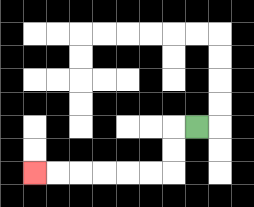{'start': '[8, 5]', 'end': '[1, 7]', 'path_directions': 'L,D,D,L,L,L,L,L,L', 'path_coordinates': '[[8, 5], [7, 5], [7, 6], [7, 7], [6, 7], [5, 7], [4, 7], [3, 7], [2, 7], [1, 7]]'}